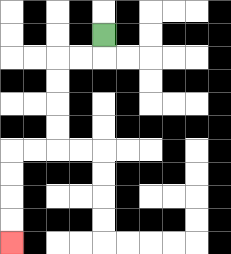{'start': '[4, 1]', 'end': '[0, 10]', 'path_directions': 'D,L,L,D,D,D,D,L,L,D,D,D,D', 'path_coordinates': '[[4, 1], [4, 2], [3, 2], [2, 2], [2, 3], [2, 4], [2, 5], [2, 6], [1, 6], [0, 6], [0, 7], [0, 8], [0, 9], [0, 10]]'}